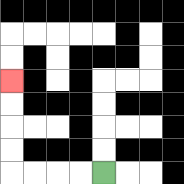{'start': '[4, 7]', 'end': '[0, 3]', 'path_directions': 'L,L,L,L,U,U,U,U', 'path_coordinates': '[[4, 7], [3, 7], [2, 7], [1, 7], [0, 7], [0, 6], [0, 5], [0, 4], [0, 3]]'}